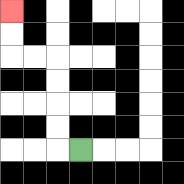{'start': '[3, 6]', 'end': '[0, 0]', 'path_directions': 'L,U,U,U,U,L,L,U,U', 'path_coordinates': '[[3, 6], [2, 6], [2, 5], [2, 4], [2, 3], [2, 2], [1, 2], [0, 2], [0, 1], [0, 0]]'}